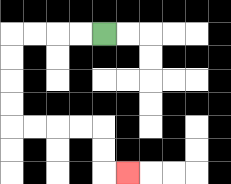{'start': '[4, 1]', 'end': '[5, 7]', 'path_directions': 'L,L,L,L,D,D,D,D,R,R,R,R,D,D,R', 'path_coordinates': '[[4, 1], [3, 1], [2, 1], [1, 1], [0, 1], [0, 2], [0, 3], [0, 4], [0, 5], [1, 5], [2, 5], [3, 5], [4, 5], [4, 6], [4, 7], [5, 7]]'}